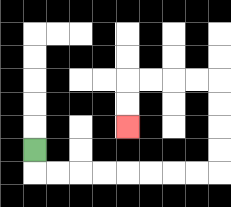{'start': '[1, 6]', 'end': '[5, 5]', 'path_directions': 'D,R,R,R,R,R,R,R,R,U,U,U,U,L,L,L,L,D,D', 'path_coordinates': '[[1, 6], [1, 7], [2, 7], [3, 7], [4, 7], [5, 7], [6, 7], [7, 7], [8, 7], [9, 7], [9, 6], [9, 5], [9, 4], [9, 3], [8, 3], [7, 3], [6, 3], [5, 3], [5, 4], [5, 5]]'}